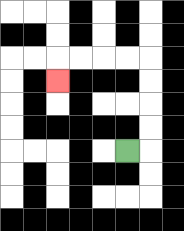{'start': '[5, 6]', 'end': '[2, 3]', 'path_directions': 'R,U,U,U,U,L,L,L,L,D', 'path_coordinates': '[[5, 6], [6, 6], [6, 5], [6, 4], [6, 3], [6, 2], [5, 2], [4, 2], [3, 2], [2, 2], [2, 3]]'}